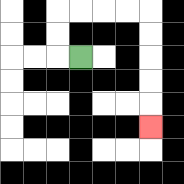{'start': '[3, 2]', 'end': '[6, 5]', 'path_directions': 'L,U,U,R,R,R,R,D,D,D,D,D', 'path_coordinates': '[[3, 2], [2, 2], [2, 1], [2, 0], [3, 0], [4, 0], [5, 0], [6, 0], [6, 1], [6, 2], [6, 3], [6, 4], [6, 5]]'}